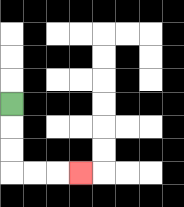{'start': '[0, 4]', 'end': '[3, 7]', 'path_directions': 'D,D,D,R,R,R', 'path_coordinates': '[[0, 4], [0, 5], [0, 6], [0, 7], [1, 7], [2, 7], [3, 7]]'}